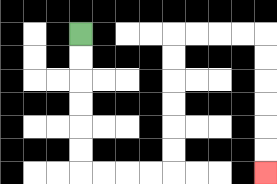{'start': '[3, 1]', 'end': '[11, 7]', 'path_directions': 'D,D,D,D,D,D,R,R,R,R,U,U,U,U,U,U,R,R,R,R,D,D,D,D,D,D', 'path_coordinates': '[[3, 1], [3, 2], [3, 3], [3, 4], [3, 5], [3, 6], [3, 7], [4, 7], [5, 7], [6, 7], [7, 7], [7, 6], [7, 5], [7, 4], [7, 3], [7, 2], [7, 1], [8, 1], [9, 1], [10, 1], [11, 1], [11, 2], [11, 3], [11, 4], [11, 5], [11, 6], [11, 7]]'}